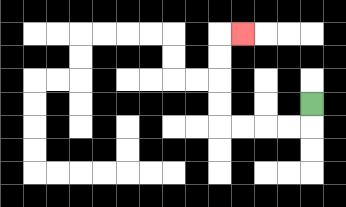{'start': '[13, 4]', 'end': '[10, 1]', 'path_directions': 'D,L,L,L,L,U,U,U,U,R', 'path_coordinates': '[[13, 4], [13, 5], [12, 5], [11, 5], [10, 5], [9, 5], [9, 4], [9, 3], [9, 2], [9, 1], [10, 1]]'}